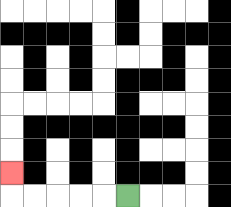{'start': '[5, 8]', 'end': '[0, 7]', 'path_directions': 'L,L,L,L,L,U', 'path_coordinates': '[[5, 8], [4, 8], [3, 8], [2, 8], [1, 8], [0, 8], [0, 7]]'}